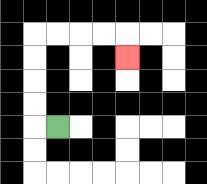{'start': '[2, 5]', 'end': '[5, 2]', 'path_directions': 'L,U,U,U,U,R,R,R,R,D', 'path_coordinates': '[[2, 5], [1, 5], [1, 4], [1, 3], [1, 2], [1, 1], [2, 1], [3, 1], [4, 1], [5, 1], [5, 2]]'}